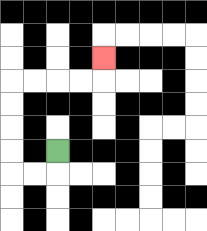{'start': '[2, 6]', 'end': '[4, 2]', 'path_directions': 'D,L,L,U,U,U,U,R,R,R,R,U', 'path_coordinates': '[[2, 6], [2, 7], [1, 7], [0, 7], [0, 6], [0, 5], [0, 4], [0, 3], [1, 3], [2, 3], [3, 3], [4, 3], [4, 2]]'}